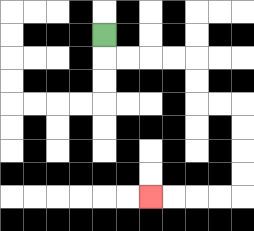{'start': '[4, 1]', 'end': '[6, 8]', 'path_directions': 'D,R,R,R,R,D,D,R,R,D,D,D,D,L,L,L,L', 'path_coordinates': '[[4, 1], [4, 2], [5, 2], [6, 2], [7, 2], [8, 2], [8, 3], [8, 4], [9, 4], [10, 4], [10, 5], [10, 6], [10, 7], [10, 8], [9, 8], [8, 8], [7, 8], [6, 8]]'}